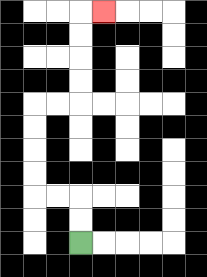{'start': '[3, 10]', 'end': '[4, 0]', 'path_directions': 'U,U,L,L,U,U,U,U,R,R,U,U,U,U,R', 'path_coordinates': '[[3, 10], [3, 9], [3, 8], [2, 8], [1, 8], [1, 7], [1, 6], [1, 5], [1, 4], [2, 4], [3, 4], [3, 3], [3, 2], [3, 1], [3, 0], [4, 0]]'}